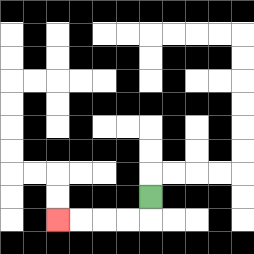{'start': '[6, 8]', 'end': '[2, 9]', 'path_directions': 'D,L,L,L,L', 'path_coordinates': '[[6, 8], [6, 9], [5, 9], [4, 9], [3, 9], [2, 9]]'}